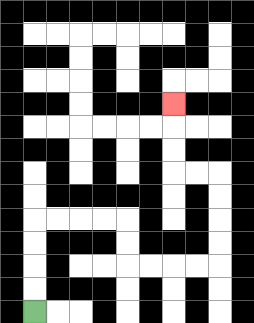{'start': '[1, 13]', 'end': '[7, 4]', 'path_directions': 'U,U,U,U,R,R,R,R,D,D,R,R,R,R,U,U,U,U,L,L,U,U,U', 'path_coordinates': '[[1, 13], [1, 12], [1, 11], [1, 10], [1, 9], [2, 9], [3, 9], [4, 9], [5, 9], [5, 10], [5, 11], [6, 11], [7, 11], [8, 11], [9, 11], [9, 10], [9, 9], [9, 8], [9, 7], [8, 7], [7, 7], [7, 6], [7, 5], [7, 4]]'}